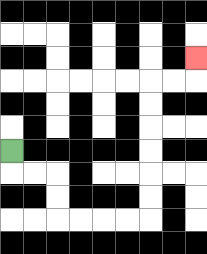{'start': '[0, 6]', 'end': '[8, 2]', 'path_directions': 'D,R,R,D,D,R,R,R,R,U,U,U,U,U,U,R,R,U', 'path_coordinates': '[[0, 6], [0, 7], [1, 7], [2, 7], [2, 8], [2, 9], [3, 9], [4, 9], [5, 9], [6, 9], [6, 8], [6, 7], [6, 6], [6, 5], [6, 4], [6, 3], [7, 3], [8, 3], [8, 2]]'}